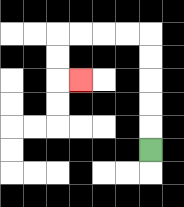{'start': '[6, 6]', 'end': '[3, 3]', 'path_directions': 'U,U,U,U,U,L,L,L,L,D,D,R', 'path_coordinates': '[[6, 6], [6, 5], [6, 4], [6, 3], [6, 2], [6, 1], [5, 1], [4, 1], [3, 1], [2, 1], [2, 2], [2, 3], [3, 3]]'}